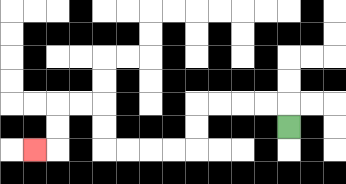{'start': '[12, 5]', 'end': '[1, 6]', 'path_directions': 'U,L,L,L,L,D,D,L,L,L,L,U,U,L,L,D,D,L', 'path_coordinates': '[[12, 5], [12, 4], [11, 4], [10, 4], [9, 4], [8, 4], [8, 5], [8, 6], [7, 6], [6, 6], [5, 6], [4, 6], [4, 5], [4, 4], [3, 4], [2, 4], [2, 5], [2, 6], [1, 6]]'}